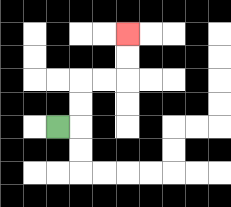{'start': '[2, 5]', 'end': '[5, 1]', 'path_directions': 'R,U,U,R,R,U,U', 'path_coordinates': '[[2, 5], [3, 5], [3, 4], [3, 3], [4, 3], [5, 3], [5, 2], [5, 1]]'}